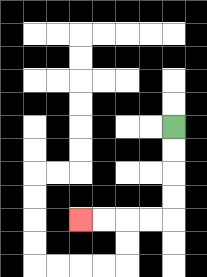{'start': '[7, 5]', 'end': '[3, 9]', 'path_directions': 'D,D,D,D,L,L,L,L', 'path_coordinates': '[[7, 5], [7, 6], [7, 7], [7, 8], [7, 9], [6, 9], [5, 9], [4, 9], [3, 9]]'}